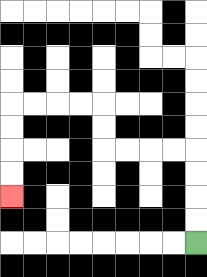{'start': '[8, 10]', 'end': '[0, 8]', 'path_directions': 'U,U,U,U,L,L,L,L,U,U,L,L,L,L,D,D,D,D', 'path_coordinates': '[[8, 10], [8, 9], [8, 8], [8, 7], [8, 6], [7, 6], [6, 6], [5, 6], [4, 6], [4, 5], [4, 4], [3, 4], [2, 4], [1, 4], [0, 4], [0, 5], [0, 6], [0, 7], [0, 8]]'}